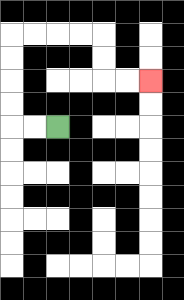{'start': '[2, 5]', 'end': '[6, 3]', 'path_directions': 'L,L,U,U,U,U,R,R,R,R,D,D,R,R', 'path_coordinates': '[[2, 5], [1, 5], [0, 5], [0, 4], [0, 3], [0, 2], [0, 1], [1, 1], [2, 1], [3, 1], [4, 1], [4, 2], [4, 3], [5, 3], [6, 3]]'}